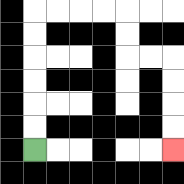{'start': '[1, 6]', 'end': '[7, 6]', 'path_directions': 'U,U,U,U,U,U,R,R,R,R,D,D,R,R,D,D,D,D', 'path_coordinates': '[[1, 6], [1, 5], [1, 4], [1, 3], [1, 2], [1, 1], [1, 0], [2, 0], [3, 0], [4, 0], [5, 0], [5, 1], [5, 2], [6, 2], [7, 2], [7, 3], [7, 4], [7, 5], [7, 6]]'}